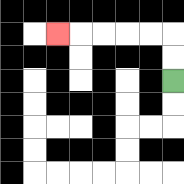{'start': '[7, 3]', 'end': '[2, 1]', 'path_directions': 'U,U,L,L,L,L,L', 'path_coordinates': '[[7, 3], [7, 2], [7, 1], [6, 1], [5, 1], [4, 1], [3, 1], [2, 1]]'}